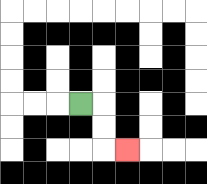{'start': '[3, 4]', 'end': '[5, 6]', 'path_directions': 'R,D,D,R', 'path_coordinates': '[[3, 4], [4, 4], [4, 5], [4, 6], [5, 6]]'}